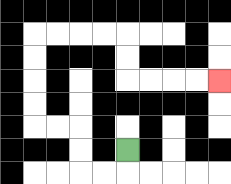{'start': '[5, 6]', 'end': '[9, 3]', 'path_directions': 'D,L,L,U,U,L,L,U,U,U,U,R,R,R,R,D,D,R,R,R,R', 'path_coordinates': '[[5, 6], [5, 7], [4, 7], [3, 7], [3, 6], [3, 5], [2, 5], [1, 5], [1, 4], [1, 3], [1, 2], [1, 1], [2, 1], [3, 1], [4, 1], [5, 1], [5, 2], [5, 3], [6, 3], [7, 3], [8, 3], [9, 3]]'}